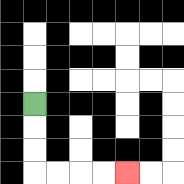{'start': '[1, 4]', 'end': '[5, 7]', 'path_directions': 'D,D,D,R,R,R,R', 'path_coordinates': '[[1, 4], [1, 5], [1, 6], [1, 7], [2, 7], [3, 7], [4, 7], [5, 7]]'}